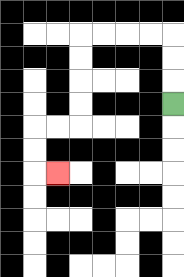{'start': '[7, 4]', 'end': '[2, 7]', 'path_directions': 'U,U,U,L,L,L,L,D,D,D,D,L,L,D,D,R', 'path_coordinates': '[[7, 4], [7, 3], [7, 2], [7, 1], [6, 1], [5, 1], [4, 1], [3, 1], [3, 2], [3, 3], [3, 4], [3, 5], [2, 5], [1, 5], [1, 6], [1, 7], [2, 7]]'}